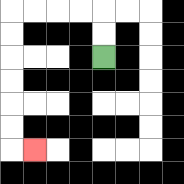{'start': '[4, 2]', 'end': '[1, 6]', 'path_directions': 'U,U,L,L,L,L,D,D,D,D,D,D,R', 'path_coordinates': '[[4, 2], [4, 1], [4, 0], [3, 0], [2, 0], [1, 0], [0, 0], [0, 1], [0, 2], [0, 3], [0, 4], [0, 5], [0, 6], [1, 6]]'}